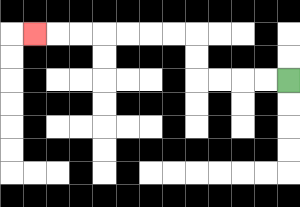{'start': '[12, 3]', 'end': '[1, 1]', 'path_directions': 'L,L,L,L,U,U,L,L,L,L,L,L,L', 'path_coordinates': '[[12, 3], [11, 3], [10, 3], [9, 3], [8, 3], [8, 2], [8, 1], [7, 1], [6, 1], [5, 1], [4, 1], [3, 1], [2, 1], [1, 1]]'}